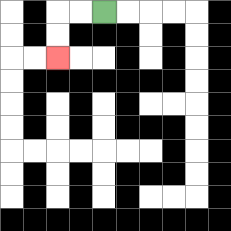{'start': '[4, 0]', 'end': '[2, 2]', 'path_directions': 'L,L,D,D', 'path_coordinates': '[[4, 0], [3, 0], [2, 0], [2, 1], [2, 2]]'}